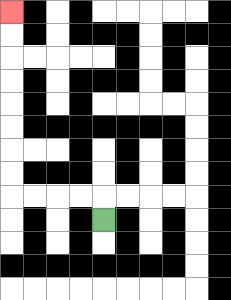{'start': '[4, 9]', 'end': '[0, 0]', 'path_directions': 'U,L,L,L,L,U,U,U,U,U,U,U,U', 'path_coordinates': '[[4, 9], [4, 8], [3, 8], [2, 8], [1, 8], [0, 8], [0, 7], [0, 6], [0, 5], [0, 4], [0, 3], [0, 2], [0, 1], [0, 0]]'}